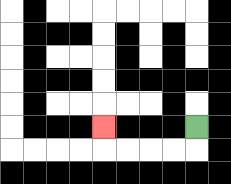{'start': '[8, 5]', 'end': '[4, 5]', 'path_directions': 'D,L,L,L,L,U', 'path_coordinates': '[[8, 5], [8, 6], [7, 6], [6, 6], [5, 6], [4, 6], [4, 5]]'}